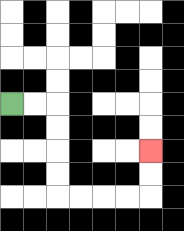{'start': '[0, 4]', 'end': '[6, 6]', 'path_directions': 'R,R,D,D,D,D,R,R,R,R,U,U', 'path_coordinates': '[[0, 4], [1, 4], [2, 4], [2, 5], [2, 6], [2, 7], [2, 8], [3, 8], [4, 8], [5, 8], [6, 8], [6, 7], [6, 6]]'}